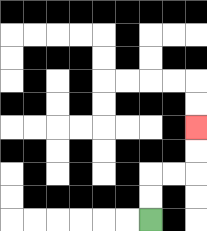{'start': '[6, 9]', 'end': '[8, 5]', 'path_directions': 'U,U,R,R,U,U', 'path_coordinates': '[[6, 9], [6, 8], [6, 7], [7, 7], [8, 7], [8, 6], [8, 5]]'}